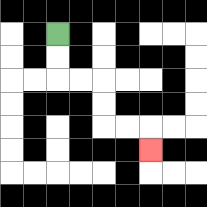{'start': '[2, 1]', 'end': '[6, 6]', 'path_directions': 'D,D,R,R,D,D,R,R,D', 'path_coordinates': '[[2, 1], [2, 2], [2, 3], [3, 3], [4, 3], [4, 4], [4, 5], [5, 5], [6, 5], [6, 6]]'}